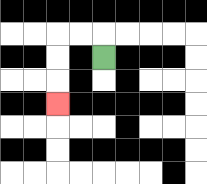{'start': '[4, 2]', 'end': '[2, 4]', 'path_directions': 'U,L,L,D,D,D', 'path_coordinates': '[[4, 2], [4, 1], [3, 1], [2, 1], [2, 2], [2, 3], [2, 4]]'}